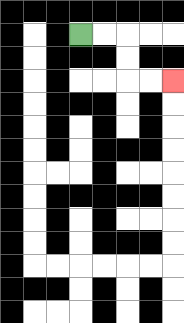{'start': '[3, 1]', 'end': '[7, 3]', 'path_directions': 'R,R,D,D,R,R', 'path_coordinates': '[[3, 1], [4, 1], [5, 1], [5, 2], [5, 3], [6, 3], [7, 3]]'}